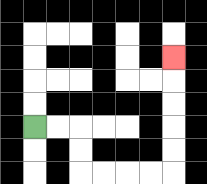{'start': '[1, 5]', 'end': '[7, 2]', 'path_directions': 'R,R,D,D,R,R,R,R,U,U,U,U,U', 'path_coordinates': '[[1, 5], [2, 5], [3, 5], [3, 6], [3, 7], [4, 7], [5, 7], [6, 7], [7, 7], [7, 6], [7, 5], [7, 4], [7, 3], [7, 2]]'}